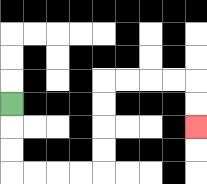{'start': '[0, 4]', 'end': '[8, 5]', 'path_directions': 'D,D,D,R,R,R,R,U,U,U,U,R,R,R,R,D,D', 'path_coordinates': '[[0, 4], [0, 5], [0, 6], [0, 7], [1, 7], [2, 7], [3, 7], [4, 7], [4, 6], [4, 5], [4, 4], [4, 3], [5, 3], [6, 3], [7, 3], [8, 3], [8, 4], [8, 5]]'}